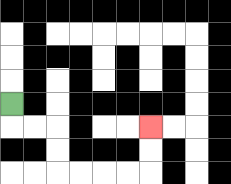{'start': '[0, 4]', 'end': '[6, 5]', 'path_directions': 'D,R,R,D,D,R,R,R,R,U,U', 'path_coordinates': '[[0, 4], [0, 5], [1, 5], [2, 5], [2, 6], [2, 7], [3, 7], [4, 7], [5, 7], [6, 7], [6, 6], [6, 5]]'}